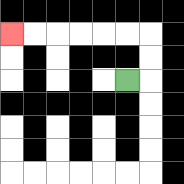{'start': '[5, 3]', 'end': '[0, 1]', 'path_directions': 'R,U,U,L,L,L,L,L,L', 'path_coordinates': '[[5, 3], [6, 3], [6, 2], [6, 1], [5, 1], [4, 1], [3, 1], [2, 1], [1, 1], [0, 1]]'}